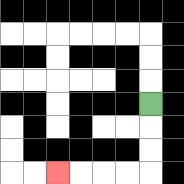{'start': '[6, 4]', 'end': '[2, 7]', 'path_directions': 'D,D,D,L,L,L,L', 'path_coordinates': '[[6, 4], [6, 5], [6, 6], [6, 7], [5, 7], [4, 7], [3, 7], [2, 7]]'}